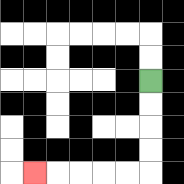{'start': '[6, 3]', 'end': '[1, 7]', 'path_directions': 'D,D,D,D,L,L,L,L,L', 'path_coordinates': '[[6, 3], [6, 4], [6, 5], [6, 6], [6, 7], [5, 7], [4, 7], [3, 7], [2, 7], [1, 7]]'}